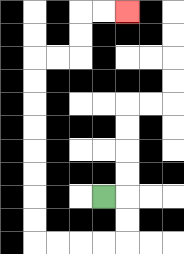{'start': '[4, 8]', 'end': '[5, 0]', 'path_directions': 'R,D,D,L,L,L,L,U,U,U,U,U,U,U,U,R,R,U,U,R,R', 'path_coordinates': '[[4, 8], [5, 8], [5, 9], [5, 10], [4, 10], [3, 10], [2, 10], [1, 10], [1, 9], [1, 8], [1, 7], [1, 6], [1, 5], [1, 4], [1, 3], [1, 2], [2, 2], [3, 2], [3, 1], [3, 0], [4, 0], [5, 0]]'}